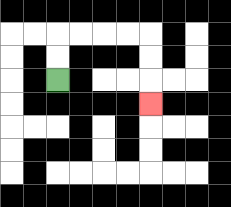{'start': '[2, 3]', 'end': '[6, 4]', 'path_directions': 'U,U,R,R,R,R,D,D,D', 'path_coordinates': '[[2, 3], [2, 2], [2, 1], [3, 1], [4, 1], [5, 1], [6, 1], [6, 2], [6, 3], [6, 4]]'}